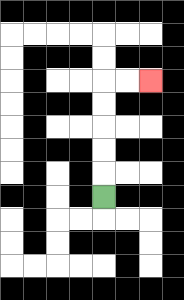{'start': '[4, 8]', 'end': '[6, 3]', 'path_directions': 'U,U,U,U,U,R,R', 'path_coordinates': '[[4, 8], [4, 7], [4, 6], [4, 5], [4, 4], [4, 3], [5, 3], [6, 3]]'}